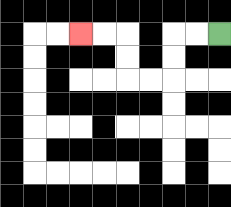{'start': '[9, 1]', 'end': '[3, 1]', 'path_directions': 'L,L,D,D,L,L,U,U,L,L', 'path_coordinates': '[[9, 1], [8, 1], [7, 1], [7, 2], [7, 3], [6, 3], [5, 3], [5, 2], [5, 1], [4, 1], [3, 1]]'}